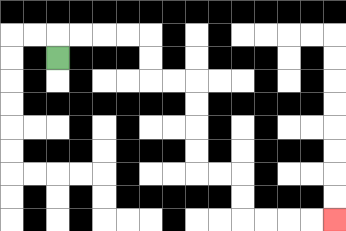{'start': '[2, 2]', 'end': '[14, 9]', 'path_directions': 'U,R,R,R,R,D,D,R,R,D,D,D,D,R,R,D,D,R,R,R,R', 'path_coordinates': '[[2, 2], [2, 1], [3, 1], [4, 1], [5, 1], [6, 1], [6, 2], [6, 3], [7, 3], [8, 3], [8, 4], [8, 5], [8, 6], [8, 7], [9, 7], [10, 7], [10, 8], [10, 9], [11, 9], [12, 9], [13, 9], [14, 9]]'}